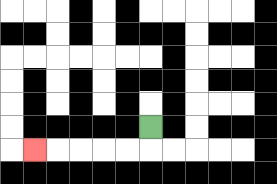{'start': '[6, 5]', 'end': '[1, 6]', 'path_directions': 'D,L,L,L,L,L', 'path_coordinates': '[[6, 5], [6, 6], [5, 6], [4, 6], [3, 6], [2, 6], [1, 6]]'}